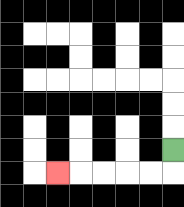{'start': '[7, 6]', 'end': '[2, 7]', 'path_directions': 'D,L,L,L,L,L', 'path_coordinates': '[[7, 6], [7, 7], [6, 7], [5, 7], [4, 7], [3, 7], [2, 7]]'}